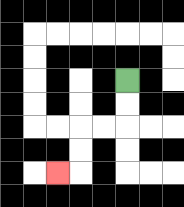{'start': '[5, 3]', 'end': '[2, 7]', 'path_directions': 'D,D,L,L,D,D,L', 'path_coordinates': '[[5, 3], [5, 4], [5, 5], [4, 5], [3, 5], [3, 6], [3, 7], [2, 7]]'}